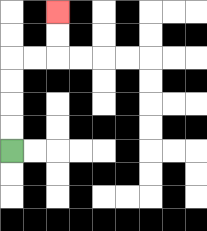{'start': '[0, 6]', 'end': '[2, 0]', 'path_directions': 'U,U,U,U,R,R,U,U', 'path_coordinates': '[[0, 6], [0, 5], [0, 4], [0, 3], [0, 2], [1, 2], [2, 2], [2, 1], [2, 0]]'}